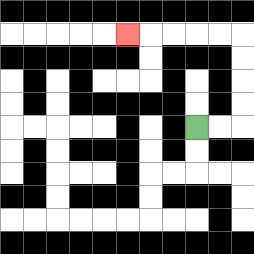{'start': '[8, 5]', 'end': '[5, 1]', 'path_directions': 'R,R,U,U,U,U,L,L,L,L,L', 'path_coordinates': '[[8, 5], [9, 5], [10, 5], [10, 4], [10, 3], [10, 2], [10, 1], [9, 1], [8, 1], [7, 1], [6, 1], [5, 1]]'}